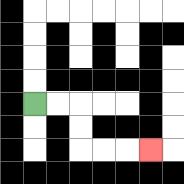{'start': '[1, 4]', 'end': '[6, 6]', 'path_directions': 'R,R,D,D,R,R,R', 'path_coordinates': '[[1, 4], [2, 4], [3, 4], [3, 5], [3, 6], [4, 6], [5, 6], [6, 6]]'}